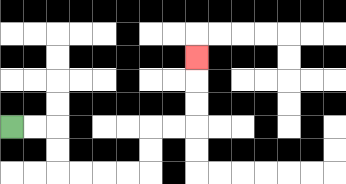{'start': '[0, 5]', 'end': '[8, 2]', 'path_directions': 'R,R,D,D,R,R,R,R,U,U,R,R,U,U,U', 'path_coordinates': '[[0, 5], [1, 5], [2, 5], [2, 6], [2, 7], [3, 7], [4, 7], [5, 7], [6, 7], [6, 6], [6, 5], [7, 5], [8, 5], [8, 4], [8, 3], [8, 2]]'}